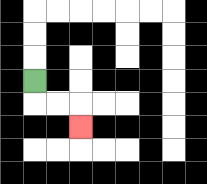{'start': '[1, 3]', 'end': '[3, 5]', 'path_directions': 'D,R,R,D', 'path_coordinates': '[[1, 3], [1, 4], [2, 4], [3, 4], [3, 5]]'}